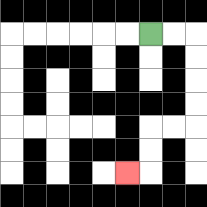{'start': '[6, 1]', 'end': '[5, 7]', 'path_directions': 'R,R,D,D,D,D,L,L,D,D,L', 'path_coordinates': '[[6, 1], [7, 1], [8, 1], [8, 2], [8, 3], [8, 4], [8, 5], [7, 5], [6, 5], [6, 6], [6, 7], [5, 7]]'}